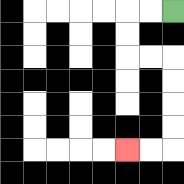{'start': '[7, 0]', 'end': '[5, 6]', 'path_directions': 'L,L,D,D,R,R,D,D,D,D,L,L', 'path_coordinates': '[[7, 0], [6, 0], [5, 0], [5, 1], [5, 2], [6, 2], [7, 2], [7, 3], [7, 4], [7, 5], [7, 6], [6, 6], [5, 6]]'}